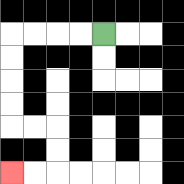{'start': '[4, 1]', 'end': '[0, 7]', 'path_directions': 'L,L,L,L,D,D,D,D,R,R,D,D,L,L', 'path_coordinates': '[[4, 1], [3, 1], [2, 1], [1, 1], [0, 1], [0, 2], [0, 3], [0, 4], [0, 5], [1, 5], [2, 5], [2, 6], [2, 7], [1, 7], [0, 7]]'}